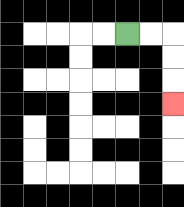{'start': '[5, 1]', 'end': '[7, 4]', 'path_directions': 'R,R,D,D,D', 'path_coordinates': '[[5, 1], [6, 1], [7, 1], [7, 2], [7, 3], [7, 4]]'}